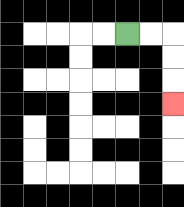{'start': '[5, 1]', 'end': '[7, 4]', 'path_directions': 'R,R,D,D,D', 'path_coordinates': '[[5, 1], [6, 1], [7, 1], [7, 2], [7, 3], [7, 4]]'}